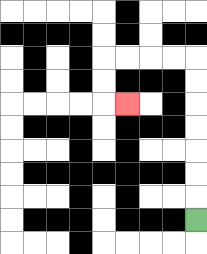{'start': '[8, 9]', 'end': '[5, 4]', 'path_directions': 'U,U,U,U,U,U,U,L,L,L,L,D,D,R', 'path_coordinates': '[[8, 9], [8, 8], [8, 7], [8, 6], [8, 5], [8, 4], [8, 3], [8, 2], [7, 2], [6, 2], [5, 2], [4, 2], [4, 3], [4, 4], [5, 4]]'}